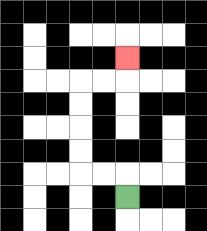{'start': '[5, 8]', 'end': '[5, 2]', 'path_directions': 'U,L,L,U,U,U,U,R,R,U', 'path_coordinates': '[[5, 8], [5, 7], [4, 7], [3, 7], [3, 6], [3, 5], [3, 4], [3, 3], [4, 3], [5, 3], [5, 2]]'}